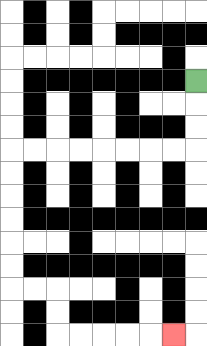{'start': '[8, 3]', 'end': '[7, 14]', 'path_directions': 'D,D,D,L,L,L,L,L,L,L,L,D,D,D,D,D,D,R,R,D,D,R,R,R,R,R', 'path_coordinates': '[[8, 3], [8, 4], [8, 5], [8, 6], [7, 6], [6, 6], [5, 6], [4, 6], [3, 6], [2, 6], [1, 6], [0, 6], [0, 7], [0, 8], [0, 9], [0, 10], [0, 11], [0, 12], [1, 12], [2, 12], [2, 13], [2, 14], [3, 14], [4, 14], [5, 14], [6, 14], [7, 14]]'}